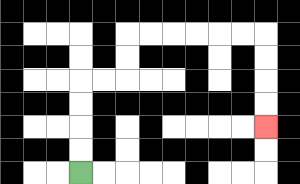{'start': '[3, 7]', 'end': '[11, 5]', 'path_directions': 'U,U,U,U,R,R,U,U,R,R,R,R,R,R,D,D,D,D', 'path_coordinates': '[[3, 7], [3, 6], [3, 5], [3, 4], [3, 3], [4, 3], [5, 3], [5, 2], [5, 1], [6, 1], [7, 1], [8, 1], [9, 1], [10, 1], [11, 1], [11, 2], [11, 3], [11, 4], [11, 5]]'}